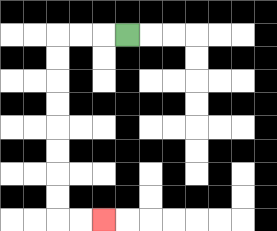{'start': '[5, 1]', 'end': '[4, 9]', 'path_directions': 'L,L,L,D,D,D,D,D,D,D,D,R,R', 'path_coordinates': '[[5, 1], [4, 1], [3, 1], [2, 1], [2, 2], [2, 3], [2, 4], [2, 5], [2, 6], [2, 7], [2, 8], [2, 9], [3, 9], [4, 9]]'}